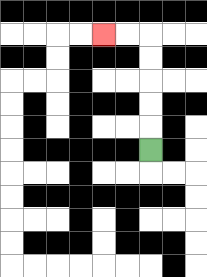{'start': '[6, 6]', 'end': '[4, 1]', 'path_directions': 'U,U,U,U,U,L,L', 'path_coordinates': '[[6, 6], [6, 5], [6, 4], [6, 3], [6, 2], [6, 1], [5, 1], [4, 1]]'}